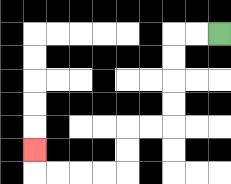{'start': '[9, 1]', 'end': '[1, 6]', 'path_directions': 'L,L,D,D,D,D,L,L,D,D,L,L,L,L,U', 'path_coordinates': '[[9, 1], [8, 1], [7, 1], [7, 2], [7, 3], [7, 4], [7, 5], [6, 5], [5, 5], [5, 6], [5, 7], [4, 7], [3, 7], [2, 7], [1, 7], [1, 6]]'}